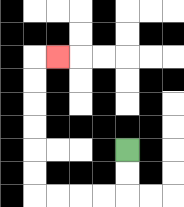{'start': '[5, 6]', 'end': '[2, 2]', 'path_directions': 'D,D,L,L,L,L,U,U,U,U,U,U,R', 'path_coordinates': '[[5, 6], [5, 7], [5, 8], [4, 8], [3, 8], [2, 8], [1, 8], [1, 7], [1, 6], [1, 5], [1, 4], [1, 3], [1, 2], [2, 2]]'}